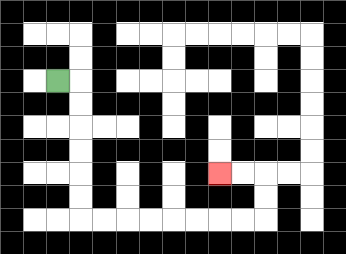{'start': '[2, 3]', 'end': '[9, 7]', 'path_directions': 'R,D,D,D,D,D,D,R,R,R,R,R,R,R,R,U,U,L,L', 'path_coordinates': '[[2, 3], [3, 3], [3, 4], [3, 5], [3, 6], [3, 7], [3, 8], [3, 9], [4, 9], [5, 9], [6, 9], [7, 9], [8, 9], [9, 9], [10, 9], [11, 9], [11, 8], [11, 7], [10, 7], [9, 7]]'}